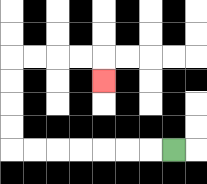{'start': '[7, 6]', 'end': '[4, 3]', 'path_directions': 'L,L,L,L,L,L,L,U,U,U,U,R,R,R,R,D', 'path_coordinates': '[[7, 6], [6, 6], [5, 6], [4, 6], [3, 6], [2, 6], [1, 6], [0, 6], [0, 5], [0, 4], [0, 3], [0, 2], [1, 2], [2, 2], [3, 2], [4, 2], [4, 3]]'}